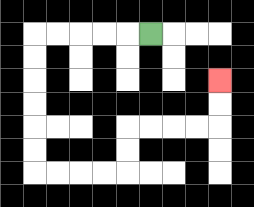{'start': '[6, 1]', 'end': '[9, 3]', 'path_directions': 'L,L,L,L,L,D,D,D,D,D,D,R,R,R,R,U,U,R,R,R,R,U,U', 'path_coordinates': '[[6, 1], [5, 1], [4, 1], [3, 1], [2, 1], [1, 1], [1, 2], [1, 3], [1, 4], [1, 5], [1, 6], [1, 7], [2, 7], [3, 7], [4, 7], [5, 7], [5, 6], [5, 5], [6, 5], [7, 5], [8, 5], [9, 5], [9, 4], [9, 3]]'}